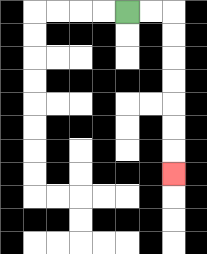{'start': '[5, 0]', 'end': '[7, 7]', 'path_directions': 'R,R,D,D,D,D,D,D,D', 'path_coordinates': '[[5, 0], [6, 0], [7, 0], [7, 1], [7, 2], [7, 3], [7, 4], [7, 5], [7, 6], [7, 7]]'}